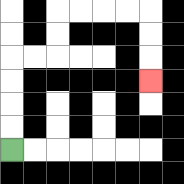{'start': '[0, 6]', 'end': '[6, 3]', 'path_directions': 'U,U,U,U,R,R,U,U,R,R,R,R,D,D,D', 'path_coordinates': '[[0, 6], [0, 5], [0, 4], [0, 3], [0, 2], [1, 2], [2, 2], [2, 1], [2, 0], [3, 0], [4, 0], [5, 0], [6, 0], [6, 1], [6, 2], [6, 3]]'}